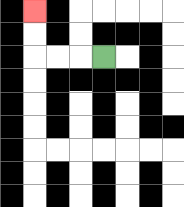{'start': '[4, 2]', 'end': '[1, 0]', 'path_directions': 'L,L,L,U,U', 'path_coordinates': '[[4, 2], [3, 2], [2, 2], [1, 2], [1, 1], [1, 0]]'}